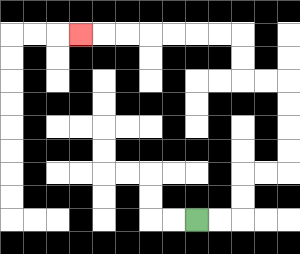{'start': '[8, 9]', 'end': '[3, 1]', 'path_directions': 'R,R,U,U,R,R,U,U,U,U,L,L,U,U,L,L,L,L,L,L,L', 'path_coordinates': '[[8, 9], [9, 9], [10, 9], [10, 8], [10, 7], [11, 7], [12, 7], [12, 6], [12, 5], [12, 4], [12, 3], [11, 3], [10, 3], [10, 2], [10, 1], [9, 1], [8, 1], [7, 1], [6, 1], [5, 1], [4, 1], [3, 1]]'}